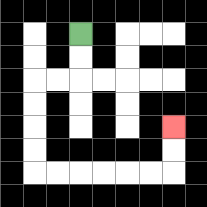{'start': '[3, 1]', 'end': '[7, 5]', 'path_directions': 'D,D,L,L,D,D,D,D,R,R,R,R,R,R,U,U', 'path_coordinates': '[[3, 1], [3, 2], [3, 3], [2, 3], [1, 3], [1, 4], [1, 5], [1, 6], [1, 7], [2, 7], [3, 7], [4, 7], [5, 7], [6, 7], [7, 7], [7, 6], [7, 5]]'}